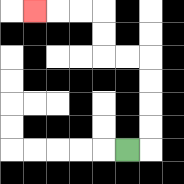{'start': '[5, 6]', 'end': '[1, 0]', 'path_directions': 'R,U,U,U,U,L,L,U,U,L,L,L', 'path_coordinates': '[[5, 6], [6, 6], [6, 5], [6, 4], [6, 3], [6, 2], [5, 2], [4, 2], [4, 1], [4, 0], [3, 0], [2, 0], [1, 0]]'}